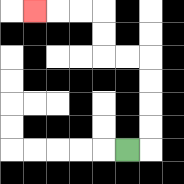{'start': '[5, 6]', 'end': '[1, 0]', 'path_directions': 'R,U,U,U,U,L,L,U,U,L,L,L', 'path_coordinates': '[[5, 6], [6, 6], [6, 5], [6, 4], [6, 3], [6, 2], [5, 2], [4, 2], [4, 1], [4, 0], [3, 0], [2, 0], [1, 0]]'}